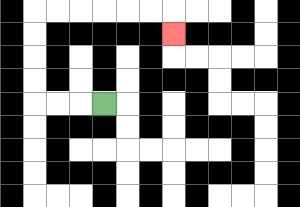{'start': '[4, 4]', 'end': '[7, 1]', 'path_directions': 'L,L,L,U,U,U,U,R,R,R,R,R,R,D', 'path_coordinates': '[[4, 4], [3, 4], [2, 4], [1, 4], [1, 3], [1, 2], [1, 1], [1, 0], [2, 0], [3, 0], [4, 0], [5, 0], [6, 0], [7, 0], [7, 1]]'}